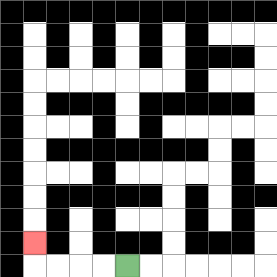{'start': '[5, 11]', 'end': '[1, 10]', 'path_directions': 'L,L,L,L,U', 'path_coordinates': '[[5, 11], [4, 11], [3, 11], [2, 11], [1, 11], [1, 10]]'}